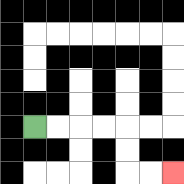{'start': '[1, 5]', 'end': '[7, 7]', 'path_directions': 'R,R,R,R,D,D,R,R', 'path_coordinates': '[[1, 5], [2, 5], [3, 5], [4, 5], [5, 5], [5, 6], [5, 7], [6, 7], [7, 7]]'}